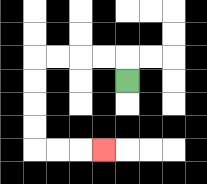{'start': '[5, 3]', 'end': '[4, 6]', 'path_directions': 'U,L,L,L,L,D,D,D,D,R,R,R', 'path_coordinates': '[[5, 3], [5, 2], [4, 2], [3, 2], [2, 2], [1, 2], [1, 3], [1, 4], [1, 5], [1, 6], [2, 6], [3, 6], [4, 6]]'}